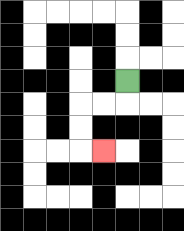{'start': '[5, 3]', 'end': '[4, 6]', 'path_directions': 'D,L,L,D,D,R', 'path_coordinates': '[[5, 3], [5, 4], [4, 4], [3, 4], [3, 5], [3, 6], [4, 6]]'}